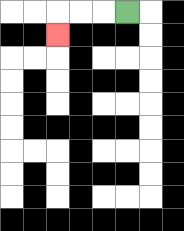{'start': '[5, 0]', 'end': '[2, 1]', 'path_directions': 'L,L,L,D', 'path_coordinates': '[[5, 0], [4, 0], [3, 0], [2, 0], [2, 1]]'}